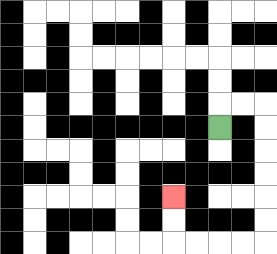{'start': '[9, 5]', 'end': '[7, 8]', 'path_directions': 'U,R,R,D,D,D,D,D,D,L,L,L,L,U,U', 'path_coordinates': '[[9, 5], [9, 4], [10, 4], [11, 4], [11, 5], [11, 6], [11, 7], [11, 8], [11, 9], [11, 10], [10, 10], [9, 10], [8, 10], [7, 10], [7, 9], [7, 8]]'}